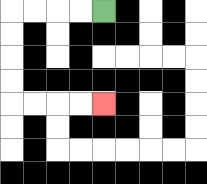{'start': '[4, 0]', 'end': '[4, 4]', 'path_directions': 'L,L,L,L,D,D,D,D,R,R,R,R', 'path_coordinates': '[[4, 0], [3, 0], [2, 0], [1, 0], [0, 0], [0, 1], [0, 2], [0, 3], [0, 4], [1, 4], [2, 4], [3, 4], [4, 4]]'}